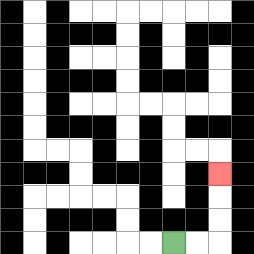{'start': '[7, 10]', 'end': '[9, 7]', 'path_directions': 'R,R,U,U,U', 'path_coordinates': '[[7, 10], [8, 10], [9, 10], [9, 9], [9, 8], [9, 7]]'}